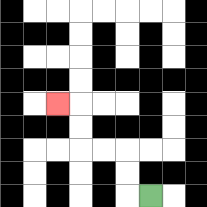{'start': '[6, 8]', 'end': '[2, 4]', 'path_directions': 'L,U,U,L,L,U,U,L', 'path_coordinates': '[[6, 8], [5, 8], [5, 7], [5, 6], [4, 6], [3, 6], [3, 5], [3, 4], [2, 4]]'}